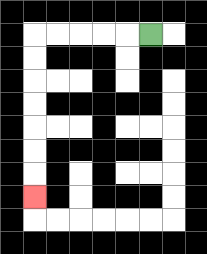{'start': '[6, 1]', 'end': '[1, 8]', 'path_directions': 'L,L,L,L,L,D,D,D,D,D,D,D', 'path_coordinates': '[[6, 1], [5, 1], [4, 1], [3, 1], [2, 1], [1, 1], [1, 2], [1, 3], [1, 4], [1, 5], [1, 6], [1, 7], [1, 8]]'}